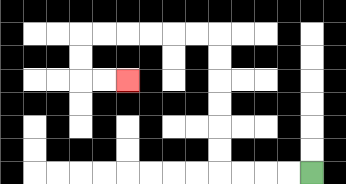{'start': '[13, 7]', 'end': '[5, 3]', 'path_directions': 'L,L,L,L,U,U,U,U,U,U,L,L,L,L,L,L,D,D,R,R', 'path_coordinates': '[[13, 7], [12, 7], [11, 7], [10, 7], [9, 7], [9, 6], [9, 5], [9, 4], [9, 3], [9, 2], [9, 1], [8, 1], [7, 1], [6, 1], [5, 1], [4, 1], [3, 1], [3, 2], [3, 3], [4, 3], [5, 3]]'}